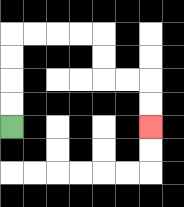{'start': '[0, 5]', 'end': '[6, 5]', 'path_directions': 'U,U,U,U,R,R,R,R,D,D,R,R,D,D', 'path_coordinates': '[[0, 5], [0, 4], [0, 3], [0, 2], [0, 1], [1, 1], [2, 1], [3, 1], [4, 1], [4, 2], [4, 3], [5, 3], [6, 3], [6, 4], [6, 5]]'}